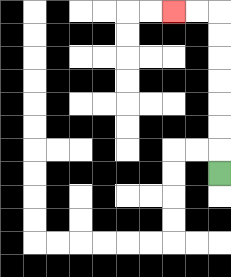{'start': '[9, 7]', 'end': '[7, 0]', 'path_directions': 'U,U,U,U,U,U,U,L,L', 'path_coordinates': '[[9, 7], [9, 6], [9, 5], [9, 4], [9, 3], [9, 2], [9, 1], [9, 0], [8, 0], [7, 0]]'}